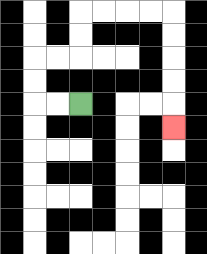{'start': '[3, 4]', 'end': '[7, 5]', 'path_directions': 'L,L,U,U,R,R,U,U,R,R,R,R,D,D,D,D,D', 'path_coordinates': '[[3, 4], [2, 4], [1, 4], [1, 3], [1, 2], [2, 2], [3, 2], [3, 1], [3, 0], [4, 0], [5, 0], [6, 0], [7, 0], [7, 1], [7, 2], [7, 3], [7, 4], [7, 5]]'}